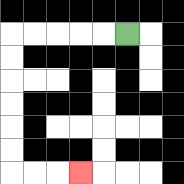{'start': '[5, 1]', 'end': '[3, 7]', 'path_directions': 'L,L,L,L,L,D,D,D,D,D,D,R,R,R', 'path_coordinates': '[[5, 1], [4, 1], [3, 1], [2, 1], [1, 1], [0, 1], [0, 2], [0, 3], [0, 4], [0, 5], [0, 6], [0, 7], [1, 7], [2, 7], [3, 7]]'}